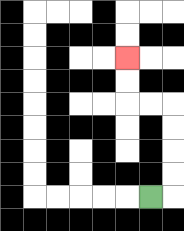{'start': '[6, 8]', 'end': '[5, 2]', 'path_directions': 'R,U,U,U,U,L,L,U,U', 'path_coordinates': '[[6, 8], [7, 8], [7, 7], [7, 6], [7, 5], [7, 4], [6, 4], [5, 4], [5, 3], [5, 2]]'}